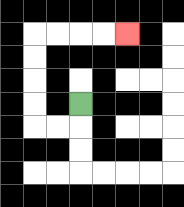{'start': '[3, 4]', 'end': '[5, 1]', 'path_directions': 'D,L,L,U,U,U,U,R,R,R,R', 'path_coordinates': '[[3, 4], [3, 5], [2, 5], [1, 5], [1, 4], [1, 3], [1, 2], [1, 1], [2, 1], [3, 1], [4, 1], [5, 1]]'}